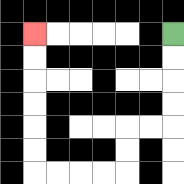{'start': '[7, 1]', 'end': '[1, 1]', 'path_directions': 'D,D,D,D,L,L,D,D,L,L,L,L,U,U,U,U,U,U', 'path_coordinates': '[[7, 1], [7, 2], [7, 3], [7, 4], [7, 5], [6, 5], [5, 5], [5, 6], [5, 7], [4, 7], [3, 7], [2, 7], [1, 7], [1, 6], [1, 5], [1, 4], [1, 3], [1, 2], [1, 1]]'}